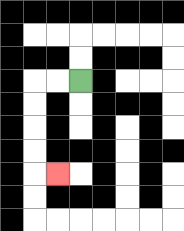{'start': '[3, 3]', 'end': '[2, 7]', 'path_directions': 'L,L,D,D,D,D,R', 'path_coordinates': '[[3, 3], [2, 3], [1, 3], [1, 4], [1, 5], [1, 6], [1, 7], [2, 7]]'}